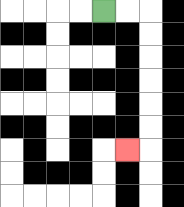{'start': '[4, 0]', 'end': '[5, 6]', 'path_directions': 'R,R,D,D,D,D,D,D,L', 'path_coordinates': '[[4, 0], [5, 0], [6, 0], [6, 1], [6, 2], [6, 3], [6, 4], [6, 5], [6, 6], [5, 6]]'}